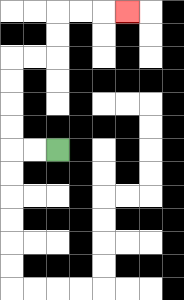{'start': '[2, 6]', 'end': '[5, 0]', 'path_directions': 'L,L,U,U,U,U,R,R,U,U,R,R,R', 'path_coordinates': '[[2, 6], [1, 6], [0, 6], [0, 5], [0, 4], [0, 3], [0, 2], [1, 2], [2, 2], [2, 1], [2, 0], [3, 0], [4, 0], [5, 0]]'}